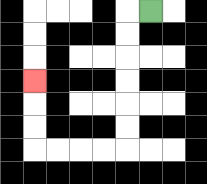{'start': '[6, 0]', 'end': '[1, 3]', 'path_directions': 'L,D,D,D,D,D,D,L,L,L,L,U,U,U', 'path_coordinates': '[[6, 0], [5, 0], [5, 1], [5, 2], [5, 3], [5, 4], [5, 5], [5, 6], [4, 6], [3, 6], [2, 6], [1, 6], [1, 5], [1, 4], [1, 3]]'}